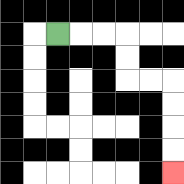{'start': '[2, 1]', 'end': '[7, 7]', 'path_directions': 'R,R,R,D,D,R,R,D,D,D,D', 'path_coordinates': '[[2, 1], [3, 1], [4, 1], [5, 1], [5, 2], [5, 3], [6, 3], [7, 3], [7, 4], [7, 5], [7, 6], [7, 7]]'}